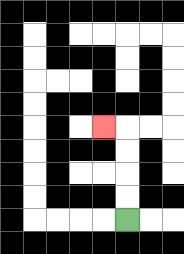{'start': '[5, 9]', 'end': '[4, 5]', 'path_directions': 'U,U,U,U,L', 'path_coordinates': '[[5, 9], [5, 8], [5, 7], [5, 6], [5, 5], [4, 5]]'}